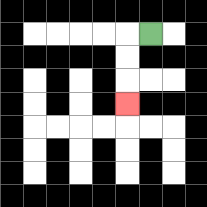{'start': '[6, 1]', 'end': '[5, 4]', 'path_directions': 'L,D,D,D', 'path_coordinates': '[[6, 1], [5, 1], [5, 2], [5, 3], [5, 4]]'}